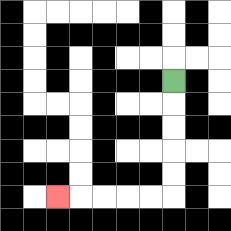{'start': '[7, 3]', 'end': '[2, 8]', 'path_directions': 'D,D,D,D,D,L,L,L,L,L', 'path_coordinates': '[[7, 3], [7, 4], [7, 5], [7, 6], [7, 7], [7, 8], [6, 8], [5, 8], [4, 8], [3, 8], [2, 8]]'}